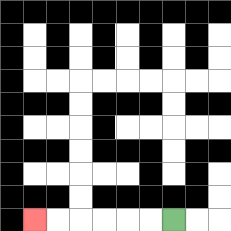{'start': '[7, 9]', 'end': '[1, 9]', 'path_directions': 'L,L,L,L,L,L', 'path_coordinates': '[[7, 9], [6, 9], [5, 9], [4, 9], [3, 9], [2, 9], [1, 9]]'}